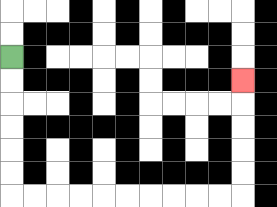{'start': '[0, 2]', 'end': '[10, 3]', 'path_directions': 'D,D,D,D,D,D,R,R,R,R,R,R,R,R,R,R,U,U,U,U,U', 'path_coordinates': '[[0, 2], [0, 3], [0, 4], [0, 5], [0, 6], [0, 7], [0, 8], [1, 8], [2, 8], [3, 8], [4, 8], [5, 8], [6, 8], [7, 8], [8, 8], [9, 8], [10, 8], [10, 7], [10, 6], [10, 5], [10, 4], [10, 3]]'}